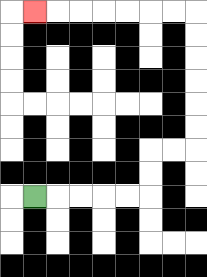{'start': '[1, 8]', 'end': '[1, 0]', 'path_directions': 'R,R,R,R,R,U,U,R,R,U,U,U,U,U,U,L,L,L,L,L,L,L', 'path_coordinates': '[[1, 8], [2, 8], [3, 8], [4, 8], [5, 8], [6, 8], [6, 7], [6, 6], [7, 6], [8, 6], [8, 5], [8, 4], [8, 3], [8, 2], [8, 1], [8, 0], [7, 0], [6, 0], [5, 0], [4, 0], [3, 0], [2, 0], [1, 0]]'}